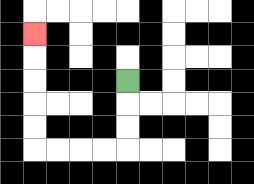{'start': '[5, 3]', 'end': '[1, 1]', 'path_directions': 'D,D,D,L,L,L,L,U,U,U,U,U', 'path_coordinates': '[[5, 3], [5, 4], [5, 5], [5, 6], [4, 6], [3, 6], [2, 6], [1, 6], [1, 5], [1, 4], [1, 3], [1, 2], [1, 1]]'}